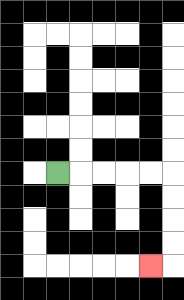{'start': '[2, 7]', 'end': '[6, 11]', 'path_directions': 'R,R,R,R,R,D,D,D,D,L', 'path_coordinates': '[[2, 7], [3, 7], [4, 7], [5, 7], [6, 7], [7, 7], [7, 8], [7, 9], [7, 10], [7, 11], [6, 11]]'}